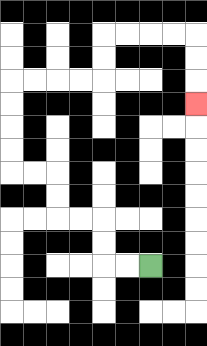{'start': '[6, 11]', 'end': '[8, 4]', 'path_directions': 'L,L,U,U,L,L,U,U,L,L,U,U,U,U,R,R,R,R,U,U,R,R,R,R,D,D,D', 'path_coordinates': '[[6, 11], [5, 11], [4, 11], [4, 10], [4, 9], [3, 9], [2, 9], [2, 8], [2, 7], [1, 7], [0, 7], [0, 6], [0, 5], [0, 4], [0, 3], [1, 3], [2, 3], [3, 3], [4, 3], [4, 2], [4, 1], [5, 1], [6, 1], [7, 1], [8, 1], [8, 2], [8, 3], [8, 4]]'}